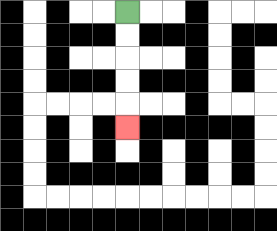{'start': '[5, 0]', 'end': '[5, 5]', 'path_directions': 'D,D,D,D,D', 'path_coordinates': '[[5, 0], [5, 1], [5, 2], [5, 3], [5, 4], [5, 5]]'}